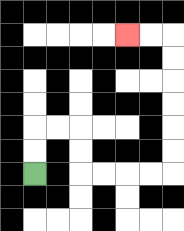{'start': '[1, 7]', 'end': '[5, 1]', 'path_directions': 'U,U,R,R,D,D,R,R,R,R,U,U,U,U,U,U,L,L', 'path_coordinates': '[[1, 7], [1, 6], [1, 5], [2, 5], [3, 5], [3, 6], [3, 7], [4, 7], [5, 7], [6, 7], [7, 7], [7, 6], [7, 5], [7, 4], [7, 3], [7, 2], [7, 1], [6, 1], [5, 1]]'}